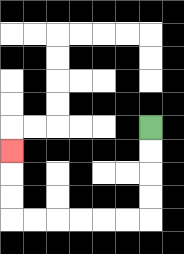{'start': '[6, 5]', 'end': '[0, 6]', 'path_directions': 'D,D,D,D,L,L,L,L,L,L,U,U,U', 'path_coordinates': '[[6, 5], [6, 6], [6, 7], [6, 8], [6, 9], [5, 9], [4, 9], [3, 9], [2, 9], [1, 9], [0, 9], [0, 8], [0, 7], [0, 6]]'}